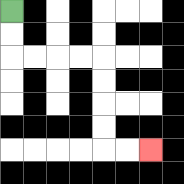{'start': '[0, 0]', 'end': '[6, 6]', 'path_directions': 'D,D,R,R,R,R,D,D,D,D,R,R', 'path_coordinates': '[[0, 0], [0, 1], [0, 2], [1, 2], [2, 2], [3, 2], [4, 2], [4, 3], [4, 4], [4, 5], [4, 6], [5, 6], [6, 6]]'}